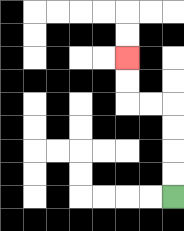{'start': '[7, 8]', 'end': '[5, 2]', 'path_directions': 'U,U,U,U,L,L,U,U', 'path_coordinates': '[[7, 8], [7, 7], [7, 6], [7, 5], [7, 4], [6, 4], [5, 4], [5, 3], [5, 2]]'}